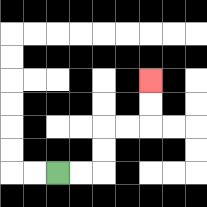{'start': '[2, 7]', 'end': '[6, 3]', 'path_directions': 'R,R,U,U,R,R,U,U', 'path_coordinates': '[[2, 7], [3, 7], [4, 7], [4, 6], [4, 5], [5, 5], [6, 5], [6, 4], [6, 3]]'}